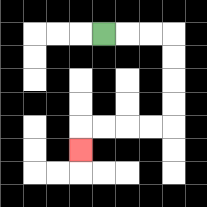{'start': '[4, 1]', 'end': '[3, 6]', 'path_directions': 'R,R,R,D,D,D,D,L,L,L,L,D', 'path_coordinates': '[[4, 1], [5, 1], [6, 1], [7, 1], [7, 2], [7, 3], [7, 4], [7, 5], [6, 5], [5, 5], [4, 5], [3, 5], [3, 6]]'}